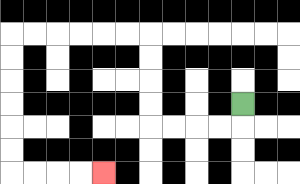{'start': '[10, 4]', 'end': '[4, 7]', 'path_directions': 'D,L,L,L,L,U,U,U,U,L,L,L,L,L,L,D,D,D,D,D,D,R,R,R,R', 'path_coordinates': '[[10, 4], [10, 5], [9, 5], [8, 5], [7, 5], [6, 5], [6, 4], [6, 3], [6, 2], [6, 1], [5, 1], [4, 1], [3, 1], [2, 1], [1, 1], [0, 1], [0, 2], [0, 3], [0, 4], [0, 5], [0, 6], [0, 7], [1, 7], [2, 7], [3, 7], [4, 7]]'}